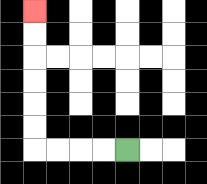{'start': '[5, 6]', 'end': '[1, 0]', 'path_directions': 'L,L,L,L,U,U,U,U,U,U', 'path_coordinates': '[[5, 6], [4, 6], [3, 6], [2, 6], [1, 6], [1, 5], [1, 4], [1, 3], [1, 2], [1, 1], [1, 0]]'}